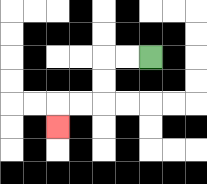{'start': '[6, 2]', 'end': '[2, 5]', 'path_directions': 'L,L,D,D,L,L,D', 'path_coordinates': '[[6, 2], [5, 2], [4, 2], [4, 3], [4, 4], [3, 4], [2, 4], [2, 5]]'}